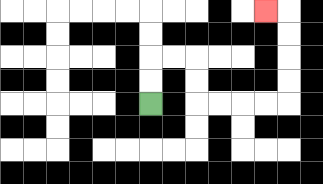{'start': '[6, 4]', 'end': '[11, 0]', 'path_directions': 'U,U,R,R,D,D,R,R,R,R,U,U,U,U,L', 'path_coordinates': '[[6, 4], [6, 3], [6, 2], [7, 2], [8, 2], [8, 3], [8, 4], [9, 4], [10, 4], [11, 4], [12, 4], [12, 3], [12, 2], [12, 1], [12, 0], [11, 0]]'}